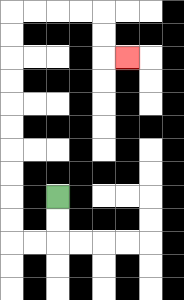{'start': '[2, 8]', 'end': '[5, 2]', 'path_directions': 'D,D,L,L,U,U,U,U,U,U,U,U,U,U,R,R,R,R,D,D,R', 'path_coordinates': '[[2, 8], [2, 9], [2, 10], [1, 10], [0, 10], [0, 9], [0, 8], [0, 7], [0, 6], [0, 5], [0, 4], [0, 3], [0, 2], [0, 1], [0, 0], [1, 0], [2, 0], [3, 0], [4, 0], [4, 1], [4, 2], [5, 2]]'}